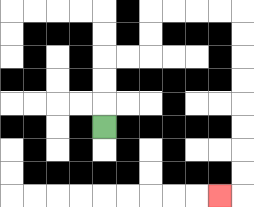{'start': '[4, 5]', 'end': '[9, 8]', 'path_directions': 'U,U,U,R,R,U,U,R,R,R,R,D,D,D,D,D,D,D,D,L', 'path_coordinates': '[[4, 5], [4, 4], [4, 3], [4, 2], [5, 2], [6, 2], [6, 1], [6, 0], [7, 0], [8, 0], [9, 0], [10, 0], [10, 1], [10, 2], [10, 3], [10, 4], [10, 5], [10, 6], [10, 7], [10, 8], [9, 8]]'}